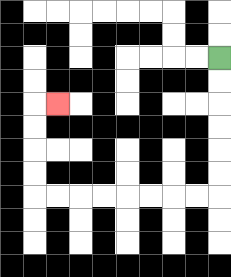{'start': '[9, 2]', 'end': '[2, 4]', 'path_directions': 'D,D,D,D,D,D,L,L,L,L,L,L,L,L,U,U,U,U,R', 'path_coordinates': '[[9, 2], [9, 3], [9, 4], [9, 5], [9, 6], [9, 7], [9, 8], [8, 8], [7, 8], [6, 8], [5, 8], [4, 8], [3, 8], [2, 8], [1, 8], [1, 7], [1, 6], [1, 5], [1, 4], [2, 4]]'}